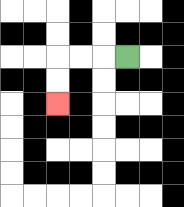{'start': '[5, 2]', 'end': '[2, 4]', 'path_directions': 'L,L,L,D,D', 'path_coordinates': '[[5, 2], [4, 2], [3, 2], [2, 2], [2, 3], [2, 4]]'}